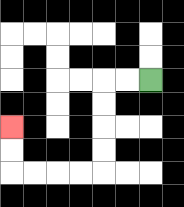{'start': '[6, 3]', 'end': '[0, 5]', 'path_directions': 'L,L,D,D,D,D,L,L,L,L,U,U', 'path_coordinates': '[[6, 3], [5, 3], [4, 3], [4, 4], [4, 5], [4, 6], [4, 7], [3, 7], [2, 7], [1, 7], [0, 7], [0, 6], [0, 5]]'}